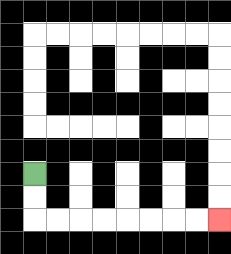{'start': '[1, 7]', 'end': '[9, 9]', 'path_directions': 'D,D,R,R,R,R,R,R,R,R', 'path_coordinates': '[[1, 7], [1, 8], [1, 9], [2, 9], [3, 9], [4, 9], [5, 9], [6, 9], [7, 9], [8, 9], [9, 9]]'}